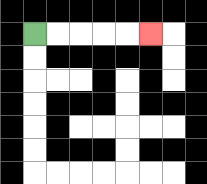{'start': '[1, 1]', 'end': '[6, 1]', 'path_directions': 'R,R,R,R,R', 'path_coordinates': '[[1, 1], [2, 1], [3, 1], [4, 1], [5, 1], [6, 1]]'}